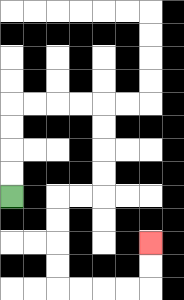{'start': '[0, 8]', 'end': '[6, 10]', 'path_directions': 'U,U,U,U,R,R,R,R,D,D,D,D,L,L,D,D,D,D,R,R,R,R,U,U', 'path_coordinates': '[[0, 8], [0, 7], [0, 6], [0, 5], [0, 4], [1, 4], [2, 4], [3, 4], [4, 4], [4, 5], [4, 6], [4, 7], [4, 8], [3, 8], [2, 8], [2, 9], [2, 10], [2, 11], [2, 12], [3, 12], [4, 12], [5, 12], [6, 12], [6, 11], [6, 10]]'}